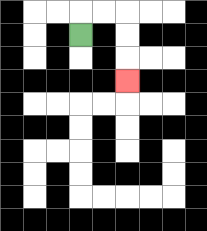{'start': '[3, 1]', 'end': '[5, 3]', 'path_directions': 'U,R,R,D,D,D', 'path_coordinates': '[[3, 1], [3, 0], [4, 0], [5, 0], [5, 1], [5, 2], [5, 3]]'}